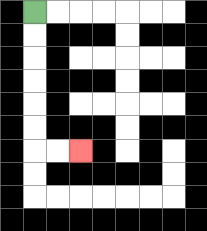{'start': '[1, 0]', 'end': '[3, 6]', 'path_directions': 'D,D,D,D,D,D,R,R', 'path_coordinates': '[[1, 0], [1, 1], [1, 2], [1, 3], [1, 4], [1, 5], [1, 6], [2, 6], [3, 6]]'}